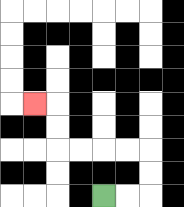{'start': '[4, 8]', 'end': '[1, 4]', 'path_directions': 'R,R,U,U,L,L,L,L,U,U,L', 'path_coordinates': '[[4, 8], [5, 8], [6, 8], [6, 7], [6, 6], [5, 6], [4, 6], [3, 6], [2, 6], [2, 5], [2, 4], [1, 4]]'}